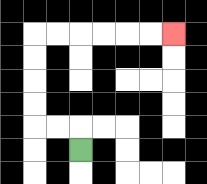{'start': '[3, 6]', 'end': '[7, 1]', 'path_directions': 'U,L,L,U,U,U,U,R,R,R,R,R,R', 'path_coordinates': '[[3, 6], [3, 5], [2, 5], [1, 5], [1, 4], [1, 3], [1, 2], [1, 1], [2, 1], [3, 1], [4, 1], [5, 1], [6, 1], [7, 1]]'}